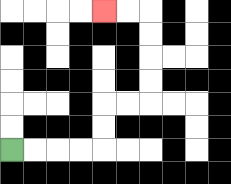{'start': '[0, 6]', 'end': '[4, 0]', 'path_directions': 'R,R,R,R,U,U,R,R,U,U,U,U,L,L', 'path_coordinates': '[[0, 6], [1, 6], [2, 6], [3, 6], [4, 6], [4, 5], [4, 4], [5, 4], [6, 4], [6, 3], [6, 2], [6, 1], [6, 0], [5, 0], [4, 0]]'}